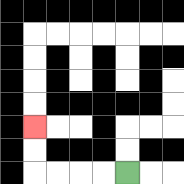{'start': '[5, 7]', 'end': '[1, 5]', 'path_directions': 'L,L,L,L,U,U', 'path_coordinates': '[[5, 7], [4, 7], [3, 7], [2, 7], [1, 7], [1, 6], [1, 5]]'}